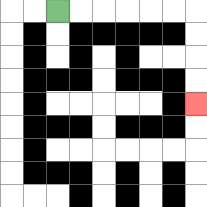{'start': '[2, 0]', 'end': '[8, 4]', 'path_directions': 'R,R,R,R,R,R,D,D,D,D', 'path_coordinates': '[[2, 0], [3, 0], [4, 0], [5, 0], [6, 0], [7, 0], [8, 0], [8, 1], [8, 2], [8, 3], [8, 4]]'}